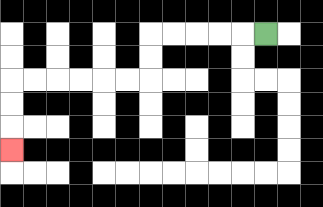{'start': '[11, 1]', 'end': '[0, 6]', 'path_directions': 'L,L,L,L,L,D,D,L,L,L,L,L,L,D,D,D', 'path_coordinates': '[[11, 1], [10, 1], [9, 1], [8, 1], [7, 1], [6, 1], [6, 2], [6, 3], [5, 3], [4, 3], [3, 3], [2, 3], [1, 3], [0, 3], [0, 4], [0, 5], [0, 6]]'}